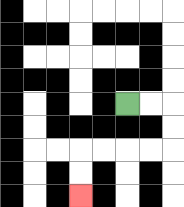{'start': '[5, 4]', 'end': '[3, 8]', 'path_directions': 'R,R,D,D,L,L,L,L,D,D', 'path_coordinates': '[[5, 4], [6, 4], [7, 4], [7, 5], [7, 6], [6, 6], [5, 6], [4, 6], [3, 6], [3, 7], [3, 8]]'}